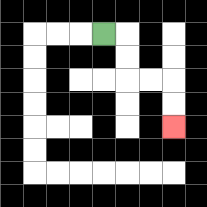{'start': '[4, 1]', 'end': '[7, 5]', 'path_directions': 'R,D,D,R,R,D,D', 'path_coordinates': '[[4, 1], [5, 1], [5, 2], [5, 3], [6, 3], [7, 3], [7, 4], [7, 5]]'}